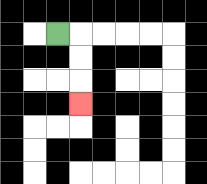{'start': '[2, 1]', 'end': '[3, 4]', 'path_directions': 'R,D,D,D', 'path_coordinates': '[[2, 1], [3, 1], [3, 2], [3, 3], [3, 4]]'}